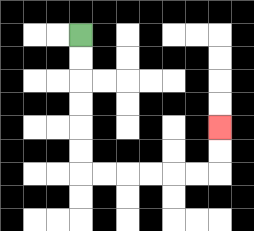{'start': '[3, 1]', 'end': '[9, 5]', 'path_directions': 'D,D,D,D,D,D,R,R,R,R,R,R,U,U', 'path_coordinates': '[[3, 1], [3, 2], [3, 3], [3, 4], [3, 5], [3, 6], [3, 7], [4, 7], [5, 7], [6, 7], [7, 7], [8, 7], [9, 7], [9, 6], [9, 5]]'}